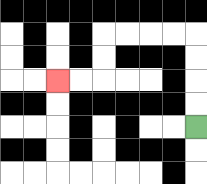{'start': '[8, 5]', 'end': '[2, 3]', 'path_directions': 'U,U,U,U,L,L,L,L,D,D,L,L', 'path_coordinates': '[[8, 5], [8, 4], [8, 3], [8, 2], [8, 1], [7, 1], [6, 1], [5, 1], [4, 1], [4, 2], [4, 3], [3, 3], [2, 3]]'}